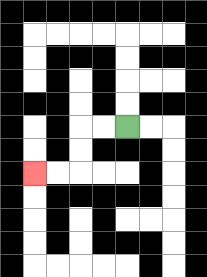{'start': '[5, 5]', 'end': '[1, 7]', 'path_directions': 'L,L,D,D,L,L', 'path_coordinates': '[[5, 5], [4, 5], [3, 5], [3, 6], [3, 7], [2, 7], [1, 7]]'}